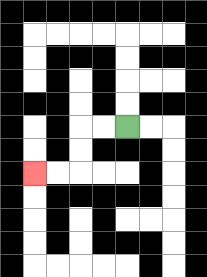{'start': '[5, 5]', 'end': '[1, 7]', 'path_directions': 'L,L,D,D,L,L', 'path_coordinates': '[[5, 5], [4, 5], [3, 5], [3, 6], [3, 7], [2, 7], [1, 7]]'}